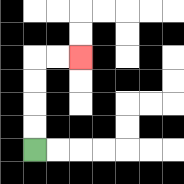{'start': '[1, 6]', 'end': '[3, 2]', 'path_directions': 'U,U,U,U,R,R', 'path_coordinates': '[[1, 6], [1, 5], [1, 4], [1, 3], [1, 2], [2, 2], [3, 2]]'}